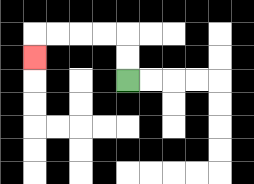{'start': '[5, 3]', 'end': '[1, 2]', 'path_directions': 'U,U,L,L,L,L,D', 'path_coordinates': '[[5, 3], [5, 2], [5, 1], [4, 1], [3, 1], [2, 1], [1, 1], [1, 2]]'}